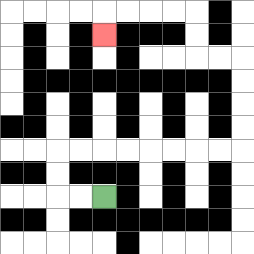{'start': '[4, 8]', 'end': '[4, 1]', 'path_directions': 'L,L,U,U,R,R,R,R,R,R,R,R,U,U,U,U,L,L,U,U,L,L,L,L,D', 'path_coordinates': '[[4, 8], [3, 8], [2, 8], [2, 7], [2, 6], [3, 6], [4, 6], [5, 6], [6, 6], [7, 6], [8, 6], [9, 6], [10, 6], [10, 5], [10, 4], [10, 3], [10, 2], [9, 2], [8, 2], [8, 1], [8, 0], [7, 0], [6, 0], [5, 0], [4, 0], [4, 1]]'}